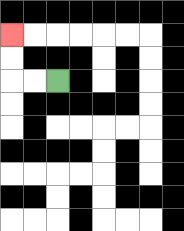{'start': '[2, 3]', 'end': '[0, 1]', 'path_directions': 'L,L,U,U', 'path_coordinates': '[[2, 3], [1, 3], [0, 3], [0, 2], [0, 1]]'}